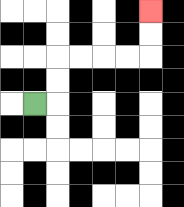{'start': '[1, 4]', 'end': '[6, 0]', 'path_directions': 'R,U,U,R,R,R,R,U,U', 'path_coordinates': '[[1, 4], [2, 4], [2, 3], [2, 2], [3, 2], [4, 2], [5, 2], [6, 2], [6, 1], [6, 0]]'}